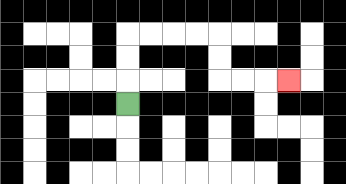{'start': '[5, 4]', 'end': '[12, 3]', 'path_directions': 'U,U,U,R,R,R,R,D,D,R,R,R', 'path_coordinates': '[[5, 4], [5, 3], [5, 2], [5, 1], [6, 1], [7, 1], [8, 1], [9, 1], [9, 2], [9, 3], [10, 3], [11, 3], [12, 3]]'}